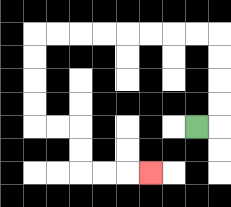{'start': '[8, 5]', 'end': '[6, 7]', 'path_directions': 'R,U,U,U,U,L,L,L,L,L,L,L,L,D,D,D,D,R,R,D,D,R,R,R', 'path_coordinates': '[[8, 5], [9, 5], [9, 4], [9, 3], [9, 2], [9, 1], [8, 1], [7, 1], [6, 1], [5, 1], [4, 1], [3, 1], [2, 1], [1, 1], [1, 2], [1, 3], [1, 4], [1, 5], [2, 5], [3, 5], [3, 6], [3, 7], [4, 7], [5, 7], [6, 7]]'}